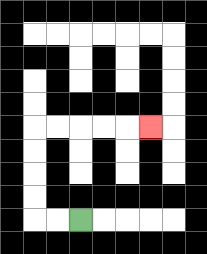{'start': '[3, 9]', 'end': '[6, 5]', 'path_directions': 'L,L,U,U,U,U,R,R,R,R,R', 'path_coordinates': '[[3, 9], [2, 9], [1, 9], [1, 8], [1, 7], [1, 6], [1, 5], [2, 5], [3, 5], [4, 5], [5, 5], [6, 5]]'}